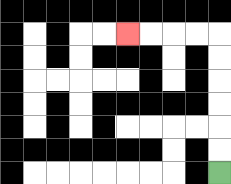{'start': '[9, 7]', 'end': '[5, 1]', 'path_directions': 'U,U,U,U,U,U,L,L,L,L', 'path_coordinates': '[[9, 7], [9, 6], [9, 5], [9, 4], [9, 3], [9, 2], [9, 1], [8, 1], [7, 1], [6, 1], [5, 1]]'}